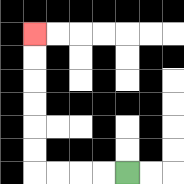{'start': '[5, 7]', 'end': '[1, 1]', 'path_directions': 'L,L,L,L,U,U,U,U,U,U', 'path_coordinates': '[[5, 7], [4, 7], [3, 7], [2, 7], [1, 7], [1, 6], [1, 5], [1, 4], [1, 3], [1, 2], [1, 1]]'}